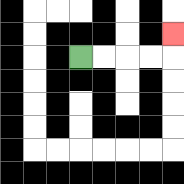{'start': '[3, 2]', 'end': '[7, 1]', 'path_directions': 'R,R,R,R,U', 'path_coordinates': '[[3, 2], [4, 2], [5, 2], [6, 2], [7, 2], [7, 1]]'}